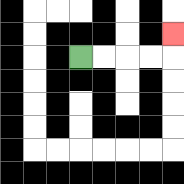{'start': '[3, 2]', 'end': '[7, 1]', 'path_directions': 'R,R,R,R,U', 'path_coordinates': '[[3, 2], [4, 2], [5, 2], [6, 2], [7, 2], [7, 1]]'}